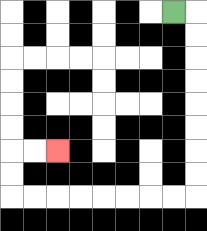{'start': '[7, 0]', 'end': '[2, 6]', 'path_directions': 'R,D,D,D,D,D,D,D,D,L,L,L,L,L,L,L,L,U,U,R,R', 'path_coordinates': '[[7, 0], [8, 0], [8, 1], [8, 2], [8, 3], [8, 4], [8, 5], [8, 6], [8, 7], [8, 8], [7, 8], [6, 8], [5, 8], [4, 8], [3, 8], [2, 8], [1, 8], [0, 8], [0, 7], [0, 6], [1, 6], [2, 6]]'}